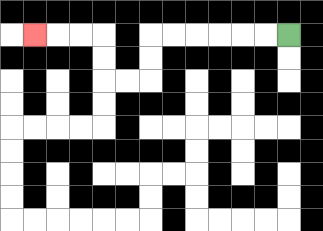{'start': '[12, 1]', 'end': '[1, 1]', 'path_directions': 'L,L,L,L,L,L,D,D,L,L,U,U,L,L,L', 'path_coordinates': '[[12, 1], [11, 1], [10, 1], [9, 1], [8, 1], [7, 1], [6, 1], [6, 2], [6, 3], [5, 3], [4, 3], [4, 2], [4, 1], [3, 1], [2, 1], [1, 1]]'}